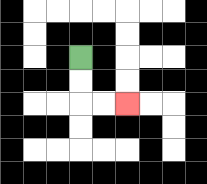{'start': '[3, 2]', 'end': '[5, 4]', 'path_directions': 'D,D,R,R', 'path_coordinates': '[[3, 2], [3, 3], [3, 4], [4, 4], [5, 4]]'}